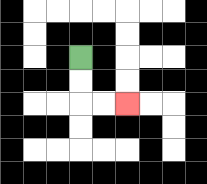{'start': '[3, 2]', 'end': '[5, 4]', 'path_directions': 'D,D,R,R', 'path_coordinates': '[[3, 2], [3, 3], [3, 4], [4, 4], [5, 4]]'}